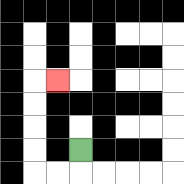{'start': '[3, 6]', 'end': '[2, 3]', 'path_directions': 'D,L,L,U,U,U,U,R', 'path_coordinates': '[[3, 6], [3, 7], [2, 7], [1, 7], [1, 6], [1, 5], [1, 4], [1, 3], [2, 3]]'}